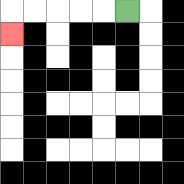{'start': '[5, 0]', 'end': '[0, 1]', 'path_directions': 'L,L,L,L,L,D', 'path_coordinates': '[[5, 0], [4, 0], [3, 0], [2, 0], [1, 0], [0, 0], [0, 1]]'}